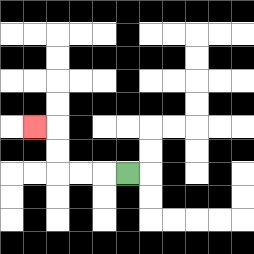{'start': '[5, 7]', 'end': '[1, 5]', 'path_directions': 'L,L,L,U,U,L', 'path_coordinates': '[[5, 7], [4, 7], [3, 7], [2, 7], [2, 6], [2, 5], [1, 5]]'}